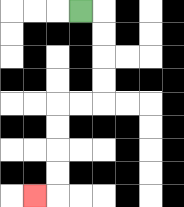{'start': '[3, 0]', 'end': '[1, 8]', 'path_directions': 'R,D,D,D,D,L,L,D,D,D,D,L', 'path_coordinates': '[[3, 0], [4, 0], [4, 1], [4, 2], [4, 3], [4, 4], [3, 4], [2, 4], [2, 5], [2, 6], [2, 7], [2, 8], [1, 8]]'}